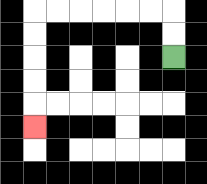{'start': '[7, 2]', 'end': '[1, 5]', 'path_directions': 'U,U,L,L,L,L,L,L,D,D,D,D,D', 'path_coordinates': '[[7, 2], [7, 1], [7, 0], [6, 0], [5, 0], [4, 0], [3, 0], [2, 0], [1, 0], [1, 1], [1, 2], [1, 3], [1, 4], [1, 5]]'}